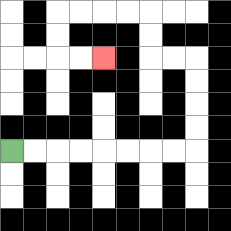{'start': '[0, 6]', 'end': '[4, 2]', 'path_directions': 'R,R,R,R,R,R,R,R,U,U,U,U,L,L,U,U,L,L,L,L,D,D,R,R', 'path_coordinates': '[[0, 6], [1, 6], [2, 6], [3, 6], [4, 6], [5, 6], [6, 6], [7, 6], [8, 6], [8, 5], [8, 4], [8, 3], [8, 2], [7, 2], [6, 2], [6, 1], [6, 0], [5, 0], [4, 0], [3, 0], [2, 0], [2, 1], [2, 2], [3, 2], [4, 2]]'}